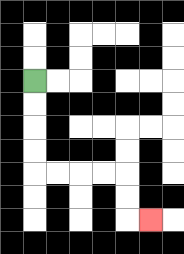{'start': '[1, 3]', 'end': '[6, 9]', 'path_directions': 'D,D,D,D,R,R,R,R,D,D,R', 'path_coordinates': '[[1, 3], [1, 4], [1, 5], [1, 6], [1, 7], [2, 7], [3, 7], [4, 7], [5, 7], [5, 8], [5, 9], [6, 9]]'}